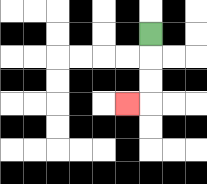{'start': '[6, 1]', 'end': '[5, 4]', 'path_directions': 'D,D,D,L', 'path_coordinates': '[[6, 1], [6, 2], [6, 3], [6, 4], [5, 4]]'}